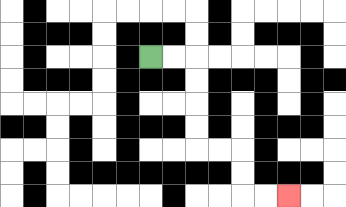{'start': '[6, 2]', 'end': '[12, 8]', 'path_directions': 'R,R,D,D,D,D,R,R,D,D,R,R', 'path_coordinates': '[[6, 2], [7, 2], [8, 2], [8, 3], [8, 4], [8, 5], [8, 6], [9, 6], [10, 6], [10, 7], [10, 8], [11, 8], [12, 8]]'}